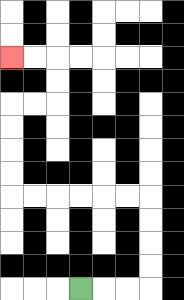{'start': '[3, 12]', 'end': '[0, 2]', 'path_directions': 'R,R,R,U,U,U,U,L,L,L,L,L,L,U,U,U,U,R,R,U,U,L,L', 'path_coordinates': '[[3, 12], [4, 12], [5, 12], [6, 12], [6, 11], [6, 10], [6, 9], [6, 8], [5, 8], [4, 8], [3, 8], [2, 8], [1, 8], [0, 8], [0, 7], [0, 6], [0, 5], [0, 4], [1, 4], [2, 4], [2, 3], [2, 2], [1, 2], [0, 2]]'}